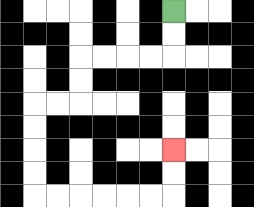{'start': '[7, 0]', 'end': '[7, 6]', 'path_directions': 'D,D,L,L,L,L,D,D,L,L,D,D,D,D,R,R,R,R,R,R,U,U', 'path_coordinates': '[[7, 0], [7, 1], [7, 2], [6, 2], [5, 2], [4, 2], [3, 2], [3, 3], [3, 4], [2, 4], [1, 4], [1, 5], [1, 6], [1, 7], [1, 8], [2, 8], [3, 8], [4, 8], [5, 8], [6, 8], [7, 8], [7, 7], [7, 6]]'}